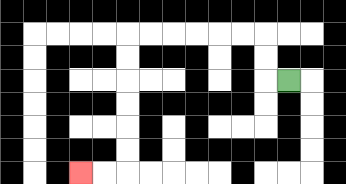{'start': '[12, 3]', 'end': '[3, 7]', 'path_directions': 'L,U,U,L,L,L,L,L,L,D,D,D,D,D,D,L,L', 'path_coordinates': '[[12, 3], [11, 3], [11, 2], [11, 1], [10, 1], [9, 1], [8, 1], [7, 1], [6, 1], [5, 1], [5, 2], [5, 3], [5, 4], [5, 5], [5, 6], [5, 7], [4, 7], [3, 7]]'}